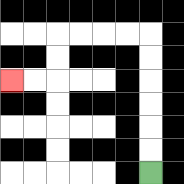{'start': '[6, 7]', 'end': '[0, 3]', 'path_directions': 'U,U,U,U,U,U,L,L,L,L,D,D,L,L', 'path_coordinates': '[[6, 7], [6, 6], [6, 5], [6, 4], [6, 3], [6, 2], [6, 1], [5, 1], [4, 1], [3, 1], [2, 1], [2, 2], [2, 3], [1, 3], [0, 3]]'}